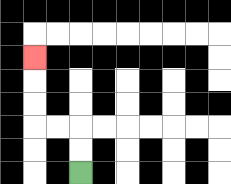{'start': '[3, 7]', 'end': '[1, 2]', 'path_directions': 'U,U,L,L,U,U,U', 'path_coordinates': '[[3, 7], [3, 6], [3, 5], [2, 5], [1, 5], [1, 4], [1, 3], [1, 2]]'}